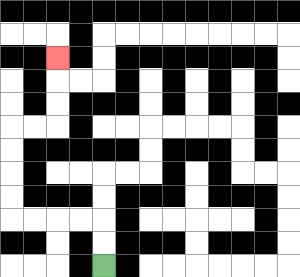{'start': '[4, 11]', 'end': '[2, 2]', 'path_directions': 'U,U,L,L,L,L,U,U,U,U,R,R,U,U,U', 'path_coordinates': '[[4, 11], [4, 10], [4, 9], [3, 9], [2, 9], [1, 9], [0, 9], [0, 8], [0, 7], [0, 6], [0, 5], [1, 5], [2, 5], [2, 4], [2, 3], [2, 2]]'}